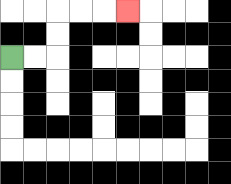{'start': '[0, 2]', 'end': '[5, 0]', 'path_directions': 'R,R,U,U,R,R,R', 'path_coordinates': '[[0, 2], [1, 2], [2, 2], [2, 1], [2, 0], [3, 0], [4, 0], [5, 0]]'}